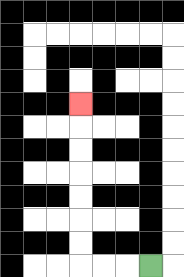{'start': '[6, 11]', 'end': '[3, 4]', 'path_directions': 'L,L,L,U,U,U,U,U,U,U', 'path_coordinates': '[[6, 11], [5, 11], [4, 11], [3, 11], [3, 10], [3, 9], [3, 8], [3, 7], [3, 6], [3, 5], [3, 4]]'}